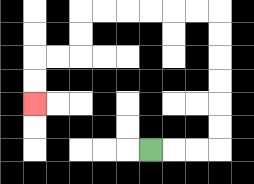{'start': '[6, 6]', 'end': '[1, 4]', 'path_directions': 'R,R,R,U,U,U,U,U,U,L,L,L,L,L,L,D,D,L,L,D,D', 'path_coordinates': '[[6, 6], [7, 6], [8, 6], [9, 6], [9, 5], [9, 4], [9, 3], [9, 2], [9, 1], [9, 0], [8, 0], [7, 0], [6, 0], [5, 0], [4, 0], [3, 0], [3, 1], [3, 2], [2, 2], [1, 2], [1, 3], [1, 4]]'}